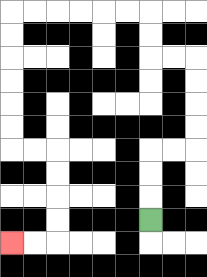{'start': '[6, 9]', 'end': '[0, 10]', 'path_directions': 'U,U,U,R,R,U,U,U,U,L,L,U,U,L,L,L,L,L,L,D,D,D,D,D,D,R,R,D,D,D,D,L,L', 'path_coordinates': '[[6, 9], [6, 8], [6, 7], [6, 6], [7, 6], [8, 6], [8, 5], [8, 4], [8, 3], [8, 2], [7, 2], [6, 2], [6, 1], [6, 0], [5, 0], [4, 0], [3, 0], [2, 0], [1, 0], [0, 0], [0, 1], [0, 2], [0, 3], [0, 4], [0, 5], [0, 6], [1, 6], [2, 6], [2, 7], [2, 8], [2, 9], [2, 10], [1, 10], [0, 10]]'}